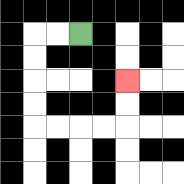{'start': '[3, 1]', 'end': '[5, 3]', 'path_directions': 'L,L,D,D,D,D,R,R,R,R,U,U', 'path_coordinates': '[[3, 1], [2, 1], [1, 1], [1, 2], [1, 3], [1, 4], [1, 5], [2, 5], [3, 5], [4, 5], [5, 5], [5, 4], [5, 3]]'}